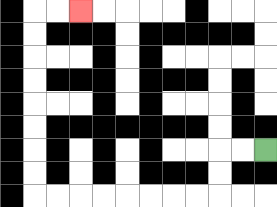{'start': '[11, 6]', 'end': '[3, 0]', 'path_directions': 'L,L,D,D,L,L,L,L,L,L,L,L,U,U,U,U,U,U,U,U,R,R', 'path_coordinates': '[[11, 6], [10, 6], [9, 6], [9, 7], [9, 8], [8, 8], [7, 8], [6, 8], [5, 8], [4, 8], [3, 8], [2, 8], [1, 8], [1, 7], [1, 6], [1, 5], [1, 4], [1, 3], [1, 2], [1, 1], [1, 0], [2, 0], [3, 0]]'}